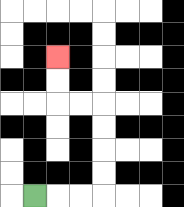{'start': '[1, 8]', 'end': '[2, 2]', 'path_directions': 'R,R,R,U,U,U,U,L,L,U,U', 'path_coordinates': '[[1, 8], [2, 8], [3, 8], [4, 8], [4, 7], [4, 6], [4, 5], [4, 4], [3, 4], [2, 4], [2, 3], [2, 2]]'}